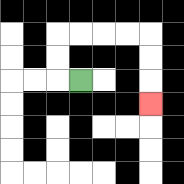{'start': '[3, 3]', 'end': '[6, 4]', 'path_directions': 'L,U,U,R,R,R,R,D,D,D', 'path_coordinates': '[[3, 3], [2, 3], [2, 2], [2, 1], [3, 1], [4, 1], [5, 1], [6, 1], [6, 2], [6, 3], [6, 4]]'}